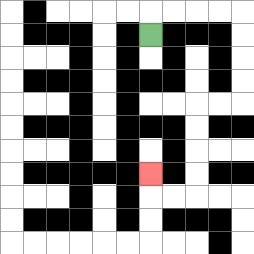{'start': '[6, 1]', 'end': '[6, 7]', 'path_directions': 'U,R,R,R,R,D,D,D,D,L,L,D,D,D,D,L,L,U', 'path_coordinates': '[[6, 1], [6, 0], [7, 0], [8, 0], [9, 0], [10, 0], [10, 1], [10, 2], [10, 3], [10, 4], [9, 4], [8, 4], [8, 5], [8, 6], [8, 7], [8, 8], [7, 8], [6, 8], [6, 7]]'}